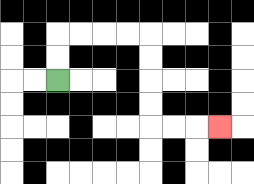{'start': '[2, 3]', 'end': '[9, 5]', 'path_directions': 'U,U,R,R,R,R,D,D,D,D,R,R,R', 'path_coordinates': '[[2, 3], [2, 2], [2, 1], [3, 1], [4, 1], [5, 1], [6, 1], [6, 2], [6, 3], [6, 4], [6, 5], [7, 5], [8, 5], [9, 5]]'}